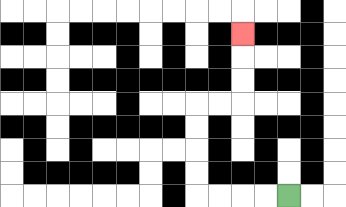{'start': '[12, 8]', 'end': '[10, 1]', 'path_directions': 'L,L,L,L,U,U,U,U,R,R,U,U,U', 'path_coordinates': '[[12, 8], [11, 8], [10, 8], [9, 8], [8, 8], [8, 7], [8, 6], [8, 5], [8, 4], [9, 4], [10, 4], [10, 3], [10, 2], [10, 1]]'}